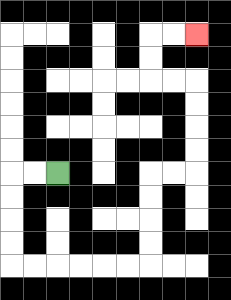{'start': '[2, 7]', 'end': '[8, 1]', 'path_directions': 'L,L,D,D,D,D,R,R,R,R,R,R,U,U,U,U,R,R,U,U,U,U,L,L,U,U,R,R', 'path_coordinates': '[[2, 7], [1, 7], [0, 7], [0, 8], [0, 9], [0, 10], [0, 11], [1, 11], [2, 11], [3, 11], [4, 11], [5, 11], [6, 11], [6, 10], [6, 9], [6, 8], [6, 7], [7, 7], [8, 7], [8, 6], [8, 5], [8, 4], [8, 3], [7, 3], [6, 3], [6, 2], [6, 1], [7, 1], [8, 1]]'}